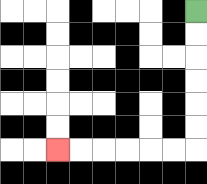{'start': '[8, 0]', 'end': '[2, 6]', 'path_directions': 'D,D,D,D,D,D,L,L,L,L,L,L', 'path_coordinates': '[[8, 0], [8, 1], [8, 2], [8, 3], [8, 4], [8, 5], [8, 6], [7, 6], [6, 6], [5, 6], [4, 6], [3, 6], [2, 6]]'}